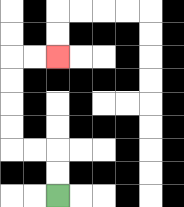{'start': '[2, 8]', 'end': '[2, 2]', 'path_directions': 'U,U,L,L,U,U,U,U,R,R', 'path_coordinates': '[[2, 8], [2, 7], [2, 6], [1, 6], [0, 6], [0, 5], [0, 4], [0, 3], [0, 2], [1, 2], [2, 2]]'}